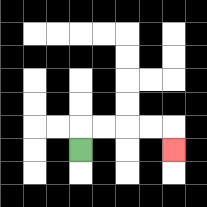{'start': '[3, 6]', 'end': '[7, 6]', 'path_directions': 'U,R,R,R,R,D', 'path_coordinates': '[[3, 6], [3, 5], [4, 5], [5, 5], [6, 5], [7, 5], [7, 6]]'}